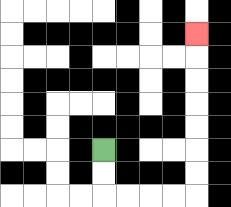{'start': '[4, 6]', 'end': '[8, 1]', 'path_directions': 'D,D,R,R,R,R,U,U,U,U,U,U,U', 'path_coordinates': '[[4, 6], [4, 7], [4, 8], [5, 8], [6, 8], [7, 8], [8, 8], [8, 7], [8, 6], [8, 5], [8, 4], [8, 3], [8, 2], [8, 1]]'}